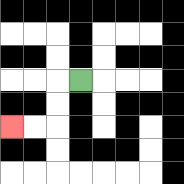{'start': '[3, 3]', 'end': '[0, 5]', 'path_directions': 'L,D,D,L,L', 'path_coordinates': '[[3, 3], [2, 3], [2, 4], [2, 5], [1, 5], [0, 5]]'}